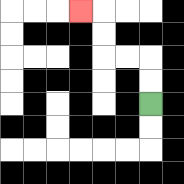{'start': '[6, 4]', 'end': '[3, 0]', 'path_directions': 'U,U,L,L,U,U,L', 'path_coordinates': '[[6, 4], [6, 3], [6, 2], [5, 2], [4, 2], [4, 1], [4, 0], [3, 0]]'}